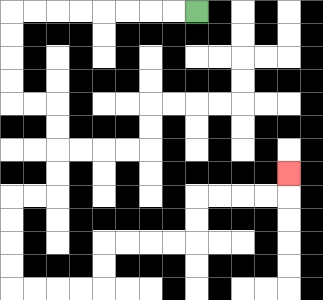{'start': '[8, 0]', 'end': '[12, 7]', 'path_directions': 'L,L,L,L,L,L,L,L,D,D,D,D,R,R,D,D,D,D,L,L,D,D,D,D,R,R,R,R,U,U,R,R,R,R,U,U,R,R,R,R,U', 'path_coordinates': '[[8, 0], [7, 0], [6, 0], [5, 0], [4, 0], [3, 0], [2, 0], [1, 0], [0, 0], [0, 1], [0, 2], [0, 3], [0, 4], [1, 4], [2, 4], [2, 5], [2, 6], [2, 7], [2, 8], [1, 8], [0, 8], [0, 9], [0, 10], [0, 11], [0, 12], [1, 12], [2, 12], [3, 12], [4, 12], [4, 11], [4, 10], [5, 10], [6, 10], [7, 10], [8, 10], [8, 9], [8, 8], [9, 8], [10, 8], [11, 8], [12, 8], [12, 7]]'}